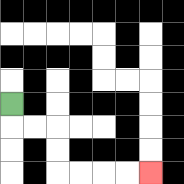{'start': '[0, 4]', 'end': '[6, 7]', 'path_directions': 'D,R,R,D,D,R,R,R,R', 'path_coordinates': '[[0, 4], [0, 5], [1, 5], [2, 5], [2, 6], [2, 7], [3, 7], [4, 7], [5, 7], [6, 7]]'}